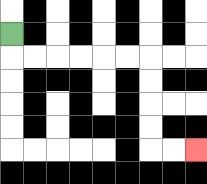{'start': '[0, 1]', 'end': '[8, 6]', 'path_directions': 'D,R,R,R,R,R,R,D,D,D,D,R,R', 'path_coordinates': '[[0, 1], [0, 2], [1, 2], [2, 2], [3, 2], [4, 2], [5, 2], [6, 2], [6, 3], [6, 4], [6, 5], [6, 6], [7, 6], [8, 6]]'}